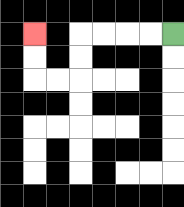{'start': '[7, 1]', 'end': '[1, 1]', 'path_directions': 'L,L,L,L,D,D,L,L,U,U', 'path_coordinates': '[[7, 1], [6, 1], [5, 1], [4, 1], [3, 1], [3, 2], [3, 3], [2, 3], [1, 3], [1, 2], [1, 1]]'}